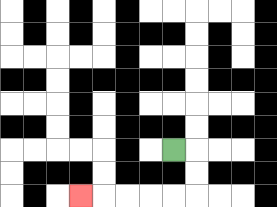{'start': '[7, 6]', 'end': '[3, 8]', 'path_directions': 'R,D,D,L,L,L,L,L', 'path_coordinates': '[[7, 6], [8, 6], [8, 7], [8, 8], [7, 8], [6, 8], [5, 8], [4, 8], [3, 8]]'}